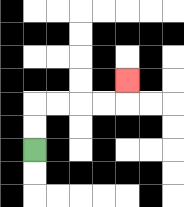{'start': '[1, 6]', 'end': '[5, 3]', 'path_directions': 'U,U,R,R,R,R,U', 'path_coordinates': '[[1, 6], [1, 5], [1, 4], [2, 4], [3, 4], [4, 4], [5, 4], [5, 3]]'}